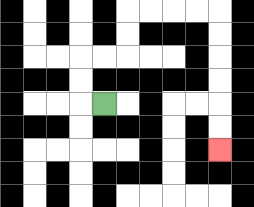{'start': '[4, 4]', 'end': '[9, 6]', 'path_directions': 'L,U,U,R,R,U,U,R,R,R,R,D,D,D,D,D,D', 'path_coordinates': '[[4, 4], [3, 4], [3, 3], [3, 2], [4, 2], [5, 2], [5, 1], [5, 0], [6, 0], [7, 0], [8, 0], [9, 0], [9, 1], [9, 2], [9, 3], [9, 4], [9, 5], [9, 6]]'}